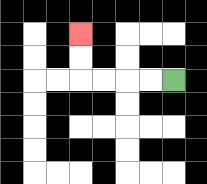{'start': '[7, 3]', 'end': '[3, 1]', 'path_directions': 'L,L,L,L,U,U', 'path_coordinates': '[[7, 3], [6, 3], [5, 3], [4, 3], [3, 3], [3, 2], [3, 1]]'}